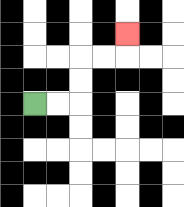{'start': '[1, 4]', 'end': '[5, 1]', 'path_directions': 'R,R,U,U,R,R,U', 'path_coordinates': '[[1, 4], [2, 4], [3, 4], [3, 3], [3, 2], [4, 2], [5, 2], [5, 1]]'}